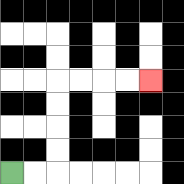{'start': '[0, 7]', 'end': '[6, 3]', 'path_directions': 'R,R,U,U,U,U,R,R,R,R', 'path_coordinates': '[[0, 7], [1, 7], [2, 7], [2, 6], [2, 5], [2, 4], [2, 3], [3, 3], [4, 3], [5, 3], [6, 3]]'}